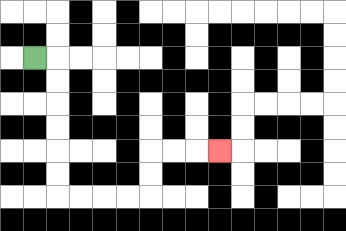{'start': '[1, 2]', 'end': '[9, 6]', 'path_directions': 'R,D,D,D,D,D,D,R,R,R,R,U,U,R,R,R', 'path_coordinates': '[[1, 2], [2, 2], [2, 3], [2, 4], [2, 5], [2, 6], [2, 7], [2, 8], [3, 8], [4, 8], [5, 8], [6, 8], [6, 7], [6, 6], [7, 6], [8, 6], [9, 6]]'}